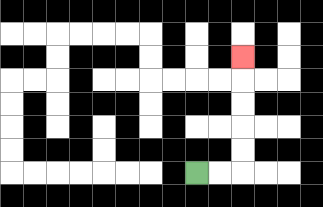{'start': '[8, 7]', 'end': '[10, 2]', 'path_directions': 'R,R,U,U,U,U,U', 'path_coordinates': '[[8, 7], [9, 7], [10, 7], [10, 6], [10, 5], [10, 4], [10, 3], [10, 2]]'}